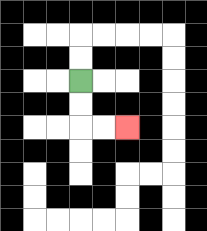{'start': '[3, 3]', 'end': '[5, 5]', 'path_directions': 'D,D,R,R', 'path_coordinates': '[[3, 3], [3, 4], [3, 5], [4, 5], [5, 5]]'}